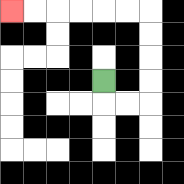{'start': '[4, 3]', 'end': '[0, 0]', 'path_directions': 'D,R,R,U,U,U,U,L,L,L,L,L,L', 'path_coordinates': '[[4, 3], [4, 4], [5, 4], [6, 4], [6, 3], [6, 2], [6, 1], [6, 0], [5, 0], [4, 0], [3, 0], [2, 0], [1, 0], [0, 0]]'}